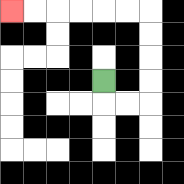{'start': '[4, 3]', 'end': '[0, 0]', 'path_directions': 'D,R,R,U,U,U,U,L,L,L,L,L,L', 'path_coordinates': '[[4, 3], [4, 4], [5, 4], [6, 4], [6, 3], [6, 2], [6, 1], [6, 0], [5, 0], [4, 0], [3, 0], [2, 0], [1, 0], [0, 0]]'}